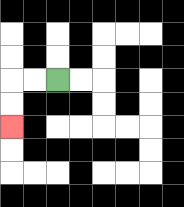{'start': '[2, 3]', 'end': '[0, 5]', 'path_directions': 'L,L,D,D', 'path_coordinates': '[[2, 3], [1, 3], [0, 3], [0, 4], [0, 5]]'}